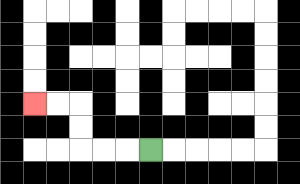{'start': '[6, 6]', 'end': '[1, 4]', 'path_directions': 'L,L,L,U,U,L,L', 'path_coordinates': '[[6, 6], [5, 6], [4, 6], [3, 6], [3, 5], [3, 4], [2, 4], [1, 4]]'}